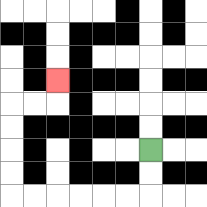{'start': '[6, 6]', 'end': '[2, 3]', 'path_directions': 'D,D,L,L,L,L,L,L,U,U,U,U,R,R,U', 'path_coordinates': '[[6, 6], [6, 7], [6, 8], [5, 8], [4, 8], [3, 8], [2, 8], [1, 8], [0, 8], [0, 7], [0, 6], [0, 5], [0, 4], [1, 4], [2, 4], [2, 3]]'}